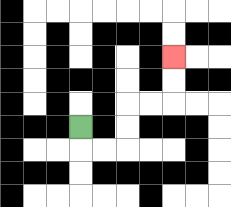{'start': '[3, 5]', 'end': '[7, 2]', 'path_directions': 'D,R,R,U,U,R,R,U,U', 'path_coordinates': '[[3, 5], [3, 6], [4, 6], [5, 6], [5, 5], [5, 4], [6, 4], [7, 4], [7, 3], [7, 2]]'}